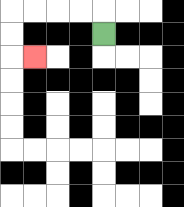{'start': '[4, 1]', 'end': '[1, 2]', 'path_directions': 'U,L,L,L,L,D,D,R', 'path_coordinates': '[[4, 1], [4, 0], [3, 0], [2, 0], [1, 0], [0, 0], [0, 1], [0, 2], [1, 2]]'}